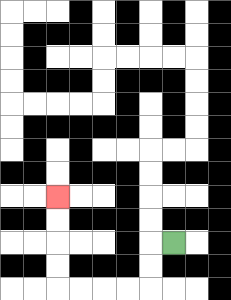{'start': '[7, 10]', 'end': '[2, 8]', 'path_directions': 'L,D,D,L,L,L,L,U,U,U,U', 'path_coordinates': '[[7, 10], [6, 10], [6, 11], [6, 12], [5, 12], [4, 12], [3, 12], [2, 12], [2, 11], [2, 10], [2, 9], [2, 8]]'}